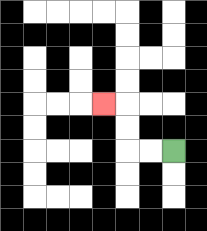{'start': '[7, 6]', 'end': '[4, 4]', 'path_directions': 'L,L,U,U,L', 'path_coordinates': '[[7, 6], [6, 6], [5, 6], [5, 5], [5, 4], [4, 4]]'}